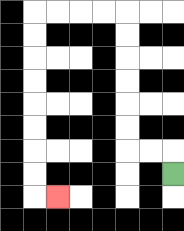{'start': '[7, 7]', 'end': '[2, 8]', 'path_directions': 'U,L,L,U,U,U,U,U,U,L,L,L,L,D,D,D,D,D,D,D,D,R', 'path_coordinates': '[[7, 7], [7, 6], [6, 6], [5, 6], [5, 5], [5, 4], [5, 3], [5, 2], [5, 1], [5, 0], [4, 0], [3, 0], [2, 0], [1, 0], [1, 1], [1, 2], [1, 3], [1, 4], [1, 5], [1, 6], [1, 7], [1, 8], [2, 8]]'}